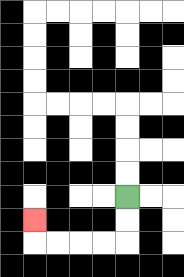{'start': '[5, 8]', 'end': '[1, 9]', 'path_directions': 'D,D,L,L,L,L,U', 'path_coordinates': '[[5, 8], [5, 9], [5, 10], [4, 10], [3, 10], [2, 10], [1, 10], [1, 9]]'}